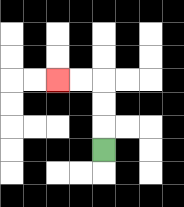{'start': '[4, 6]', 'end': '[2, 3]', 'path_directions': 'U,U,U,L,L', 'path_coordinates': '[[4, 6], [4, 5], [4, 4], [4, 3], [3, 3], [2, 3]]'}